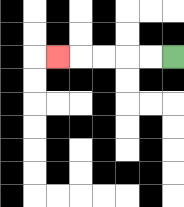{'start': '[7, 2]', 'end': '[2, 2]', 'path_directions': 'L,L,L,L,L', 'path_coordinates': '[[7, 2], [6, 2], [5, 2], [4, 2], [3, 2], [2, 2]]'}